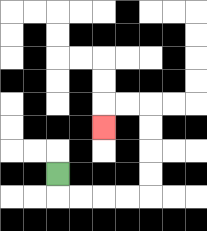{'start': '[2, 7]', 'end': '[4, 5]', 'path_directions': 'D,R,R,R,R,U,U,U,U,L,L,D', 'path_coordinates': '[[2, 7], [2, 8], [3, 8], [4, 8], [5, 8], [6, 8], [6, 7], [6, 6], [6, 5], [6, 4], [5, 4], [4, 4], [4, 5]]'}